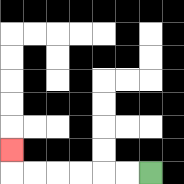{'start': '[6, 7]', 'end': '[0, 6]', 'path_directions': 'L,L,L,L,L,L,U', 'path_coordinates': '[[6, 7], [5, 7], [4, 7], [3, 7], [2, 7], [1, 7], [0, 7], [0, 6]]'}